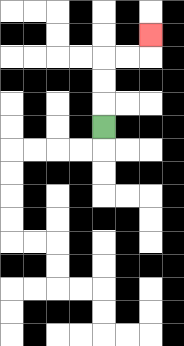{'start': '[4, 5]', 'end': '[6, 1]', 'path_directions': 'U,U,U,R,R,U', 'path_coordinates': '[[4, 5], [4, 4], [4, 3], [4, 2], [5, 2], [6, 2], [6, 1]]'}